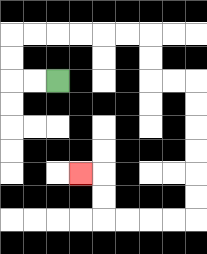{'start': '[2, 3]', 'end': '[3, 7]', 'path_directions': 'L,L,U,U,R,R,R,R,R,R,D,D,R,R,D,D,D,D,D,D,L,L,L,L,U,U,L', 'path_coordinates': '[[2, 3], [1, 3], [0, 3], [0, 2], [0, 1], [1, 1], [2, 1], [3, 1], [4, 1], [5, 1], [6, 1], [6, 2], [6, 3], [7, 3], [8, 3], [8, 4], [8, 5], [8, 6], [8, 7], [8, 8], [8, 9], [7, 9], [6, 9], [5, 9], [4, 9], [4, 8], [4, 7], [3, 7]]'}